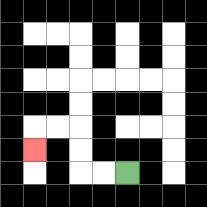{'start': '[5, 7]', 'end': '[1, 6]', 'path_directions': 'L,L,U,U,L,L,D', 'path_coordinates': '[[5, 7], [4, 7], [3, 7], [3, 6], [3, 5], [2, 5], [1, 5], [1, 6]]'}